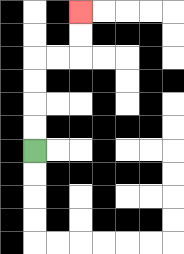{'start': '[1, 6]', 'end': '[3, 0]', 'path_directions': 'U,U,U,U,R,R,U,U', 'path_coordinates': '[[1, 6], [1, 5], [1, 4], [1, 3], [1, 2], [2, 2], [3, 2], [3, 1], [3, 0]]'}